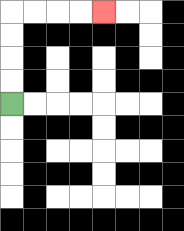{'start': '[0, 4]', 'end': '[4, 0]', 'path_directions': 'U,U,U,U,R,R,R,R', 'path_coordinates': '[[0, 4], [0, 3], [0, 2], [0, 1], [0, 0], [1, 0], [2, 0], [3, 0], [4, 0]]'}